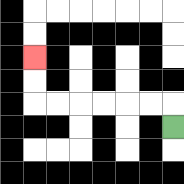{'start': '[7, 5]', 'end': '[1, 2]', 'path_directions': 'U,L,L,L,L,L,L,U,U', 'path_coordinates': '[[7, 5], [7, 4], [6, 4], [5, 4], [4, 4], [3, 4], [2, 4], [1, 4], [1, 3], [1, 2]]'}